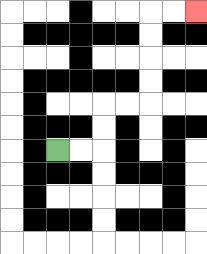{'start': '[2, 6]', 'end': '[8, 0]', 'path_directions': 'R,R,U,U,R,R,U,U,U,U,R,R', 'path_coordinates': '[[2, 6], [3, 6], [4, 6], [4, 5], [4, 4], [5, 4], [6, 4], [6, 3], [6, 2], [6, 1], [6, 0], [7, 0], [8, 0]]'}